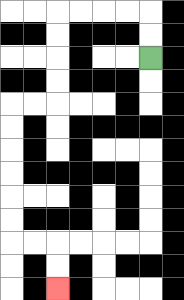{'start': '[6, 2]', 'end': '[2, 12]', 'path_directions': 'U,U,L,L,L,L,D,D,D,D,L,L,D,D,D,D,D,D,R,R,D,D', 'path_coordinates': '[[6, 2], [6, 1], [6, 0], [5, 0], [4, 0], [3, 0], [2, 0], [2, 1], [2, 2], [2, 3], [2, 4], [1, 4], [0, 4], [0, 5], [0, 6], [0, 7], [0, 8], [0, 9], [0, 10], [1, 10], [2, 10], [2, 11], [2, 12]]'}